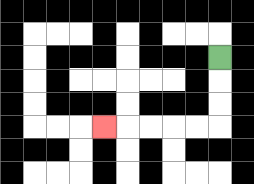{'start': '[9, 2]', 'end': '[4, 5]', 'path_directions': 'D,D,D,L,L,L,L,L', 'path_coordinates': '[[9, 2], [9, 3], [9, 4], [9, 5], [8, 5], [7, 5], [6, 5], [5, 5], [4, 5]]'}